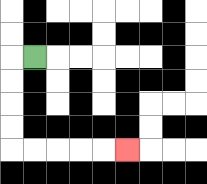{'start': '[1, 2]', 'end': '[5, 6]', 'path_directions': 'L,D,D,D,D,R,R,R,R,R', 'path_coordinates': '[[1, 2], [0, 2], [0, 3], [0, 4], [0, 5], [0, 6], [1, 6], [2, 6], [3, 6], [4, 6], [5, 6]]'}